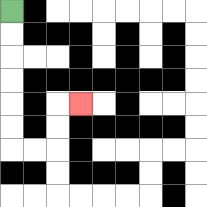{'start': '[0, 0]', 'end': '[3, 4]', 'path_directions': 'D,D,D,D,D,D,R,R,U,U,R', 'path_coordinates': '[[0, 0], [0, 1], [0, 2], [0, 3], [0, 4], [0, 5], [0, 6], [1, 6], [2, 6], [2, 5], [2, 4], [3, 4]]'}